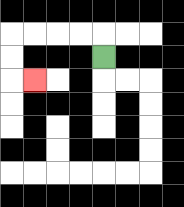{'start': '[4, 2]', 'end': '[1, 3]', 'path_directions': 'U,L,L,L,L,D,D,R', 'path_coordinates': '[[4, 2], [4, 1], [3, 1], [2, 1], [1, 1], [0, 1], [0, 2], [0, 3], [1, 3]]'}